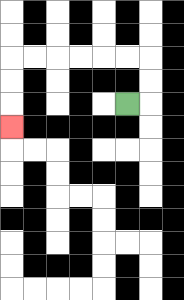{'start': '[5, 4]', 'end': '[0, 5]', 'path_directions': 'R,U,U,L,L,L,L,L,L,D,D,D', 'path_coordinates': '[[5, 4], [6, 4], [6, 3], [6, 2], [5, 2], [4, 2], [3, 2], [2, 2], [1, 2], [0, 2], [0, 3], [0, 4], [0, 5]]'}